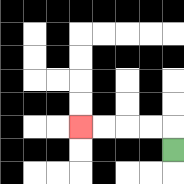{'start': '[7, 6]', 'end': '[3, 5]', 'path_directions': 'U,L,L,L,L', 'path_coordinates': '[[7, 6], [7, 5], [6, 5], [5, 5], [4, 5], [3, 5]]'}